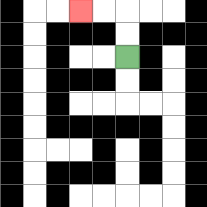{'start': '[5, 2]', 'end': '[3, 0]', 'path_directions': 'U,U,L,L', 'path_coordinates': '[[5, 2], [5, 1], [5, 0], [4, 0], [3, 0]]'}